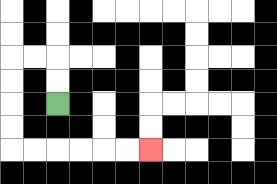{'start': '[2, 4]', 'end': '[6, 6]', 'path_directions': 'U,U,L,L,D,D,D,D,R,R,R,R,R,R', 'path_coordinates': '[[2, 4], [2, 3], [2, 2], [1, 2], [0, 2], [0, 3], [0, 4], [0, 5], [0, 6], [1, 6], [2, 6], [3, 6], [4, 6], [5, 6], [6, 6]]'}